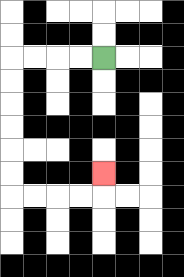{'start': '[4, 2]', 'end': '[4, 7]', 'path_directions': 'L,L,L,L,D,D,D,D,D,D,R,R,R,R,U', 'path_coordinates': '[[4, 2], [3, 2], [2, 2], [1, 2], [0, 2], [0, 3], [0, 4], [0, 5], [0, 6], [0, 7], [0, 8], [1, 8], [2, 8], [3, 8], [4, 8], [4, 7]]'}